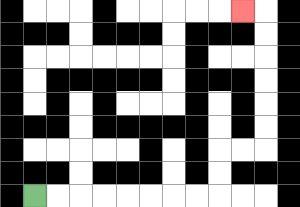{'start': '[1, 8]', 'end': '[10, 0]', 'path_directions': 'R,R,R,R,R,R,R,R,U,U,R,R,U,U,U,U,U,U,L', 'path_coordinates': '[[1, 8], [2, 8], [3, 8], [4, 8], [5, 8], [6, 8], [7, 8], [8, 8], [9, 8], [9, 7], [9, 6], [10, 6], [11, 6], [11, 5], [11, 4], [11, 3], [11, 2], [11, 1], [11, 0], [10, 0]]'}